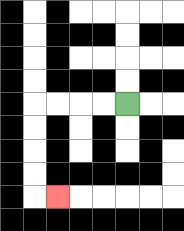{'start': '[5, 4]', 'end': '[2, 8]', 'path_directions': 'L,L,L,L,D,D,D,D,R', 'path_coordinates': '[[5, 4], [4, 4], [3, 4], [2, 4], [1, 4], [1, 5], [1, 6], [1, 7], [1, 8], [2, 8]]'}